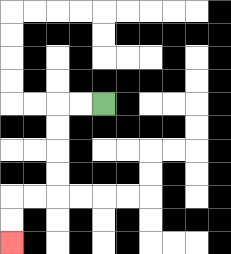{'start': '[4, 4]', 'end': '[0, 10]', 'path_directions': 'L,L,D,D,D,D,L,L,D,D', 'path_coordinates': '[[4, 4], [3, 4], [2, 4], [2, 5], [2, 6], [2, 7], [2, 8], [1, 8], [0, 8], [0, 9], [0, 10]]'}